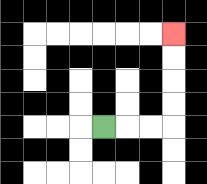{'start': '[4, 5]', 'end': '[7, 1]', 'path_directions': 'R,R,R,U,U,U,U', 'path_coordinates': '[[4, 5], [5, 5], [6, 5], [7, 5], [7, 4], [7, 3], [7, 2], [7, 1]]'}